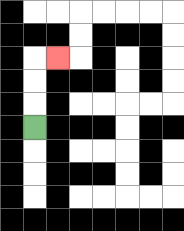{'start': '[1, 5]', 'end': '[2, 2]', 'path_directions': 'U,U,U,R', 'path_coordinates': '[[1, 5], [1, 4], [1, 3], [1, 2], [2, 2]]'}